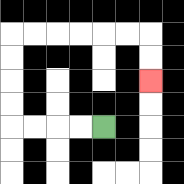{'start': '[4, 5]', 'end': '[6, 3]', 'path_directions': 'L,L,L,L,U,U,U,U,R,R,R,R,R,R,D,D', 'path_coordinates': '[[4, 5], [3, 5], [2, 5], [1, 5], [0, 5], [0, 4], [0, 3], [0, 2], [0, 1], [1, 1], [2, 1], [3, 1], [4, 1], [5, 1], [6, 1], [6, 2], [6, 3]]'}